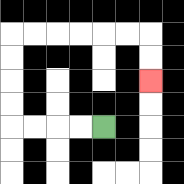{'start': '[4, 5]', 'end': '[6, 3]', 'path_directions': 'L,L,L,L,U,U,U,U,R,R,R,R,R,R,D,D', 'path_coordinates': '[[4, 5], [3, 5], [2, 5], [1, 5], [0, 5], [0, 4], [0, 3], [0, 2], [0, 1], [1, 1], [2, 1], [3, 1], [4, 1], [5, 1], [6, 1], [6, 2], [6, 3]]'}